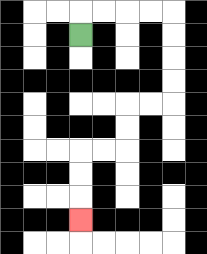{'start': '[3, 1]', 'end': '[3, 9]', 'path_directions': 'U,R,R,R,R,D,D,D,D,L,L,D,D,L,L,D,D,D', 'path_coordinates': '[[3, 1], [3, 0], [4, 0], [5, 0], [6, 0], [7, 0], [7, 1], [7, 2], [7, 3], [7, 4], [6, 4], [5, 4], [5, 5], [5, 6], [4, 6], [3, 6], [3, 7], [3, 8], [3, 9]]'}